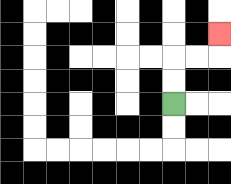{'start': '[7, 4]', 'end': '[9, 1]', 'path_directions': 'U,U,R,R,U', 'path_coordinates': '[[7, 4], [7, 3], [7, 2], [8, 2], [9, 2], [9, 1]]'}